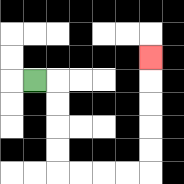{'start': '[1, 3]', 'end': '[6, 2]', 'path_directions': 'R,D,D,D,D,R,R,R,R,U,U,U,U,U', 'path_coordinates': '[[1, 3], [2, 3], [2, 4], [2, 5], [2, 6], [2, 7], [3, 7], [4, 7], [5, 7], [6, 7], [6, 6], [6, 5], [6, 4], [6, 3], [6, 2]]'}